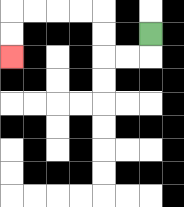{'start': '[6, 1]', 'end': '[0, 2]', 'path_directions': 'D,L,L,U,U,L,L,L,L,D,D', 'path_coordinates': '[[6, 1], [6, 2], [5, 2], [4, 2], [4, 1], [4, 0], [3, 0], [2, 0], [1, 0], [0, 0], [0, 1], [0, 2]]'}